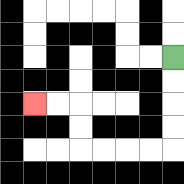{'start': '[7, 2]', 'end': '[1, 4]', 'path_directions': 'D,D,D,D,L,L,L,L,U,U,L,L', 'path_coordinates': '[[7, 2], [7, 3], [7, 4], [7, 5], [7, 6], [6, 6], [5, 6], [4, 6], [3, 6], [3, 5], [3, 4], [2, 4], [1, 4]]'}